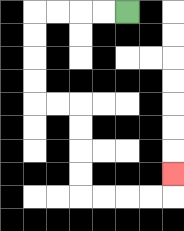{'start': '[5, 0]', 'end': '[7, 7]', 'path_directions': 'L,L,L,L,D,D,D,D,R,R,D,D,D,D,R,R,R,R,U', 'path_coordinates': '[[5, 0], [4, 0], [3, 0], [2, 0], [1, 0], [1, 1], [1, 2], [1, 3], [1, 4], [2, 4], [3, 4], [3, 5], [3, 6], [3, 7], [3, 8], [4, 8], [5, 8], [6, 8], [7, 8], [7, 7]]'}